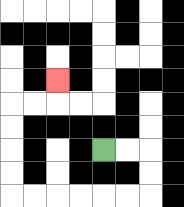{'start': '[4, 6]', 'end': '[2, 3]', 'path_directions': 'R,R,D,D,L,L,L,L,L,L,U,U,U,U,R,R,U', 'path_coordinates': '[[4, 6], [5, 6], [6, 6], [6, 7], [6, 8], [5, 8], [4, 8], [3, 8], [2, 8], [1, 8], [0, 8], [0, 7], [0, 6], [0, 5], [0, 4], [1, 4], [2, 4], [2, 3]]'}